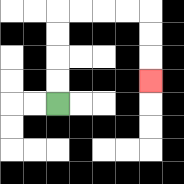{'start': '[2, 4]', 'end': '[6, 3]', 'path_directions': 'U,U,U,U,R,R,R,R,D,D,D', 'path_coordinates': '[[2, 4], [2, 3], [2, 2], [2, 1], [2, 0], [3, 0], [4, 0], [5, 0], [6, 0], [6, 1], [6, 2], [6, 3]]'}